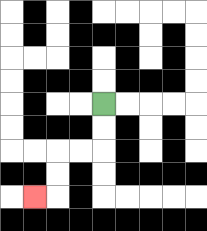{'start': '[4, 4]', 'end': '[1, 8]', 'path_directions': 'D,D,L,L,D,D,L', 'path_coordinates': '[[4, 4], [4, 5], [4, 6], [3, 6], [2, 6], [2, 7], [2, 8], [1, 8]]'}